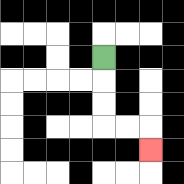{'start': '[4, 2]', 'end': '[6, 6]', 'path_directions': 'D,D,D,R,R,D', 'path_coordinates': '[[4, 2], [4, 3], [4, 4], [4, 5], [5, 5], [6, 5], [6, 6]]'}